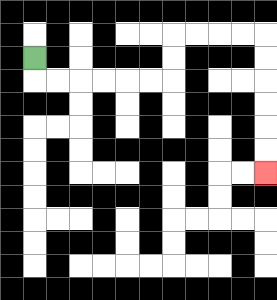{'start': '[1, 2]', 'end': '[11, 7]', 'path_directions': 'D,R,R,R,R,R,R,U,U,R,R,R,R,D,D,D,D,D,D', 'path_coordinates': '[[1, 2], [1, 3], [2, 3], [3, 3], [4, 3], [5, 3], [6, 3], [7, 3], [7, 2], [7, 1], [8, 1], [9, 1], [10, 1], [11, 1], [11, 2], [11, 3], [11, 4], [11, 5], [11, 6], [11, 7]]'}